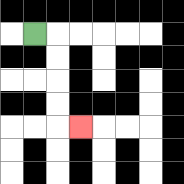{'start': '[1, 1]', 'end': '[3, 5]', 'path_directions': 'R,D,D,D,D,R', 'path_coordinates': '[[1, 1], [2, 1], [2, 2], [2, 3], [2, 4], [2, 5], [3, 5]]'}